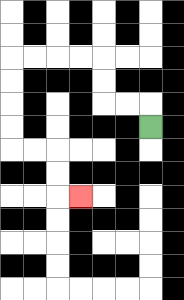{'start': '[6, 5]', 'end': '[3, 8]', 'path_directions': 'U,L,L,U,U,L,L,L,L,D,D,D,D,R,R,D,D,R', 'path_coordinates': '[[6, 5], [6, 4], [5, 4], [4, 4], [4, 3], [4, 2], [3, 2], [2, 2], [1, 2], [0, 2], [0, 3], [0, 4], [0, 5], [0, 6], [1, 6], [2, 6], [2, 7], [2, 8], [3, 8]]'}